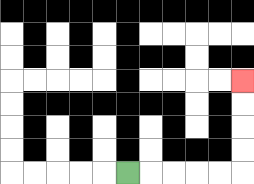{'start': '[5, 7]', 'end': '[10, 3]', 'path_directions': 'R,R,R,R,R,U,U,U,U', 'path_coordinates': '[[5, 7], [6, 7], [7, 7], [8, 7], [9, 7], [10, 7], [10, 6], [10, 5], [10, 4], [10, 3]]'}